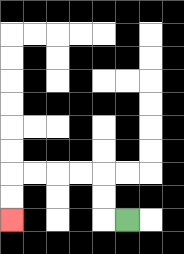{'start': '[5, 9]', 'end': '[0, 9]', 'path_directions': 'L,U,U,L,L,L,L,D,D', 'path_coordinates': '[[5, 9], [4, 9], [4, 8], [4, 7], [3, 7], [2, 7], [1, 7], [0, 7], [0, 8], [0, 9]]'}